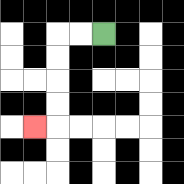{'start': '[4, 1]', 'end': '[1, 5]', 'path_directions': 'L,L,D,D,D,D,L', 'path_coordinates': '[[4, 1], [3, 1], [2, 1], [2, 2], [2, 3], [2, 4], [2, 5], [1, 5]]'}